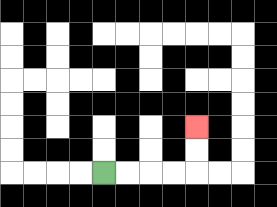{'start': '[4, 7]', 'end': '[8, 5]', 'path_directions': 'R,R,R,R,U,U', 'path_coordinates': '[[4, 7], [5, 7], [6, 7], [7, 7], [8, 7], [8, 6], [8, 5]]'}